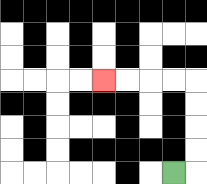{'start': '[7, 7]', 'end': '[4, 3]', 'path_directions': 'R,U,U,U,U,L,L,L,L', 'path_coordinates': '[[7, 7], [8, 7], [8, 6], [8, 5], [8, 4], [8, 3], [7, 3], [6, 3], [5, 3], [4, 3]]'}